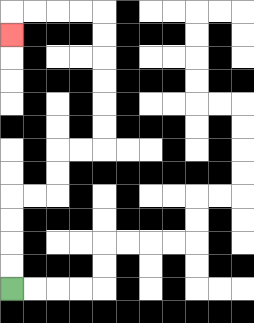{'start': '[0, 12]', 'end': '[0, 1]', 'path_directions': 'U,U,U,U,R,R,U,U,R,R,U,U,U,U,U,U,L,L,L,L,D', 'path_coordinates': '[[0, 12], [0, 11], [0, 10], [0, 9], [0, 8], [1, 8], [2, 8], [2, 7], [2, 6], [3, 6], [4, 6], [4, 5], [4, 4], [4, 3], [4, 2], [4, 1], [4, 0], [3, 0], [2, 0], [1, 0], [0, 0], [0, 1]]'}